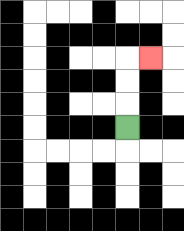{'start': '[5, 5]', 'end': '[6, 2]', 'path_directions': 'U,U,U,R', 'path_coordinates': '[[5, 5], [5, 4], [5, 3], [5, 2], [6, 2]]'}